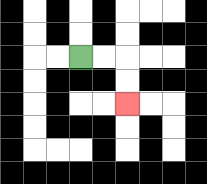{'start': '[3, 2]', 'end': '[5, 4]', 'path_directions': 'R,R,D,D', 'path_coordinates': '[[3, 2], [4, 2], [5, 2], [5, 3], [5, 4]]'}